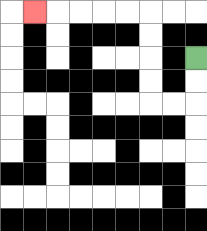{'start': '[8, 2]', 'end': '[1, 0]', 'path_directions': 'D,D,L,L,U,U,U,U,L,L,L,L,L', 'path_coordinates': '[[8, 2], [8, 3], [8, 4], [7, 4], [6, 4], [6, 3], [6, 2], [6, 1], [6, 0], [5, 0], [4, 0], [3, 0], [2, 0], [1, 0]]'}